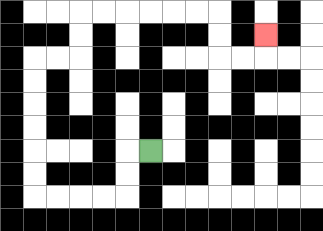{'start': '[6, 6]', 'end': '[11, 1]', 'path_directions': 'L,D,D,L,L,L,L,U,U,U,U,U,U,R,R,U,U,R,R,R,R,R,R,D,D,R,R,U', 'path_coordinates': '[[6, 6], [5, 6], [5, 7], [5, 8], [4, 8], [3, 8], [2, 8], [1, 8], [1, 7], [1, 6], [1, 5], [1, 4], [1, 3], [1, 2], [2, 2], [3, 2], [3, 1], [3, 0], [4, 0], [5, 0], [6, 0], [7, 0], [8, 0], [9, 0], [9, 1], [9, 2], [10, 2], [11, 2], [11, 1]]'}